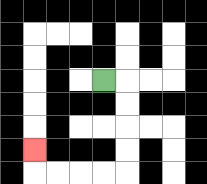{'start': '[4, 3]', 'end': '[1, 6]', 'path_directions': 'R,D,D,D,D,L,L,L,L,U', 'path_coordinates': '[[4, 3], [5, 3], [5, 4], [5, 5], [5, 6], [5, 7], [4, 7], [3, 7], [2, 7], [1, 7], [1, 6]]'}